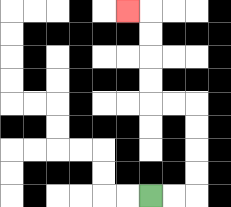{'start': '[6, 8]', 'end': '[5, 0]', 'path_directions': 'R,R,U,U,U,U,L,L,U,U,U,U,L', 'path_coordinates': '[[6, 8], [7, 8], [8, 8], [8, 7], [8, 6], [8, 5], [8, 4], [7, 4], [6, 4], [6, 3], [6, 2], [6, 1], [6, 0], [5, 0]]'}